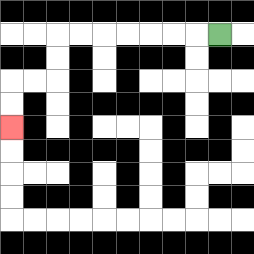{'start': '[9, 1]', 'end': '[0, 5]', 'path_directions': 'L,L,L,L,L,L,L,D,D,L,L,D,D', 'path_coordinates': '[[9, 1], [8, 1], [7, 1], [6, 1], [5, 1], [4, 1], [3, 1], [2, 1], [2, 2], [2, 3], [1, 3], [0, 3], [0, 4], [0, 5]]'}